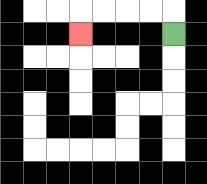{'start': '[7, 1]', 'end': '[3, 1]', 'path_directions': 'U,L,L,L,L,D', 'path_coordinates': '[[7, 1], [7, 0], [6, 0], [5, 0], [4, 0], [3, 0], [3, 1]]'}